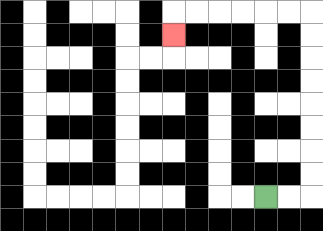{'start': '[11, 8]', 'end': '[7, 1]', 'path_directions': 'R,R,U,U,U,U,U,U,U,U,L,L,L,L,L,L,D', 'path_coordinates': '[[11, 8], [12, 8], [13, 8], [13, 7], [13, 6], [13, 5], [13, 4], [13, 3], [13, 2], [13, 1], [13, 0], [12, 0], [11, 0], [10, 0], [9, 0], [8, 0], [7, 0], [7, 1]]'}